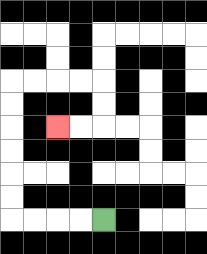{'start': '[4, 9]', 'end': '[2, 5]', 'path_directions': 'L,L,L,L,U,U,U,U,U,U,R,R,R,R,D,D,L,L', 'path_coordinates': '[[4, 9], [3, 9], [2, 9], [1, 9], [0, 9], [0, 8], [0, 7], [0, 6], [0, 5], [0, 4], [0, 3], [1, 3], [2, 3], [3, 3], [4, 3], [4, 4], [4, 5], [3, 5], [2, 5]]'}